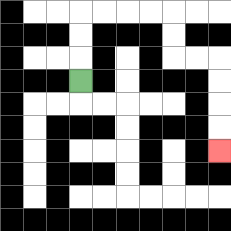{'start': '[3, 3]', 'end': '[9, 6]', 'path_directions': 'U,U,U,R,R,R,R,D,D,R,R,D,D,D,D', 'path_coordinates': '[[3, 3], [3, 2], [3, 1], [3, 0], [4, 0], [5, 0], [6, 0], [7, 0], [7, 1], [7, 2], [8, 2], [9, 2], [9, 3], [9, 4], [9, 5], [9, 6]]'}